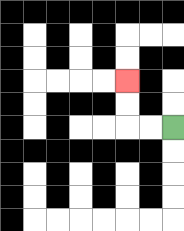{'start': '[7, 5]', 'end': '[5, 3]', 'path_directions': 'L,L,U,U', 'path_coordinates': '[[7, 5], [6, 5], [5, 5], [5, 4], [5, 3]]'}